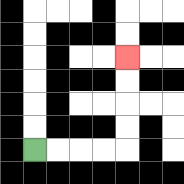{'start': '[1, 6]', 'end': '[5, 2]', 'path_directions': 'R,R,R,R,U,U,U,U', 'path_coordinates': '[[1, 6], [2, 6], [3, 6], [4, 6], [5, 6], [5, 5], [5, 4], [5, 3], [5, 2]]'}